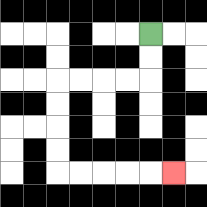{'start': '[6, 1]', 'end': '[7, 7]', 'path_directions': 'D,D,L,L,L,L,D,D,D,D,R,R,R,R,R', 'path_coordinates': '[[6, 1], [6, 2], [6, 3], [5, 3], [4, 3], [3, 3], [2, 3], [2, 4], [2, 5], [2, 6], [2, 7], [3, 7], [4, 7], [5, 7], [6, 7], [7, 7]]'}